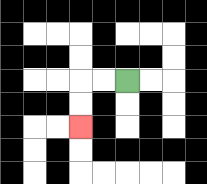{'start': '[5, 3]', 'end': '[3, 5]', 'path_directions': 'L,L,D,D', 'path_coordinates': '[[5, 3], [4, 3], [3, 3], [3, 4], [3, 5]]'}